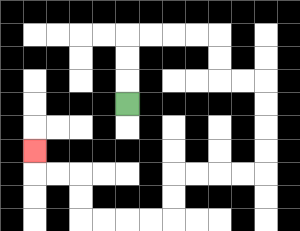{'start': '[5, 4]', 'end': '[1, 6]', 'path_directions': 'U,U,U,R,R,R,R,D,D,R,R,D,D,D,D,L,L,L,L,D,D,L,L,L,L,U,U,L,L,U', 'path_coordinates': '[[5, 4], [5, 3], [5, 2], [5, 1], [6, 1], [7, 1], [8, 1], [9, 1], [9, 2], [9, 3], [10, 3], [11, 3], [11, 4], [11, 5], [11, 6], [11, 7], [10, 7], [9, 7], [8, 7], [7, 7], [7, 8], [7, 9], [6, 9], [5, 9], [4, 9], [3, 9], [3, 8], [3, 7], [2, 7], [1, 7], [1, 6]]'}